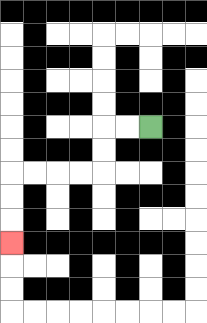{'start': '[6, 5]', 'end': '[0, 10]', 'path_directions': 'L,L,D,D,L,L,L,L,D,D,D', 'path_coordinates': '[[6, 5], [5, 5], [4, 5], [4, 6], [4, 7], [3, 7], [2, 7], [1, 7], [0, 7], [0, 8], [0, 9], [0, 10]]'}